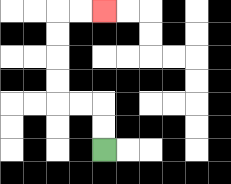{'start': '[4, 6]', 'end': '[4, 0]', 'path_directions': 'U,U,L,L,U,U,U,U,R,R', 'path_coordinates': '[[4, 6], [4, 5], [4, 4], [3, 4], [2, 4], [2, 3], [2, 2], [2, 1], [2, 0], [3, 0], [4, 0]]'}